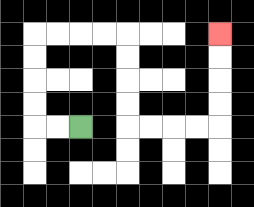{'start': '[3, 5]', 'end': '[9, 1]', 'path_directions': 'L,L,U,U,U,U,R,R,R,R,D,D,D,D,R,R,R,R,U,U,U,U', 'path_coordinates': '[[3, 5], [2, 5], [1, 5], [1, 4], [1, 3], [1, 2], [1, 1], [2, 1], [3, 1], [4, 1], [5, 1], [5, 2], [5, 3], [5, 4], [5, 5], [6, 5], [7, 5], [8, 5], [9, 5], [9, 4], [9, 3], [9, 2], [9, 1]]'}